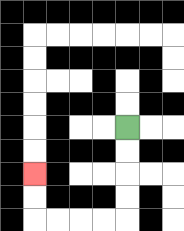{'start': '[5, 5]', 'end': '[1, 7]', 'path_directions': 'D,D,D,D,L,L,L,L,U,U', 'path_coordinates': '[[5, 5], [5, 6], [5, 7], [5, 8], [5, 9], [4, 9], [3, 9], [2, 9], [1, 9], [1, 8], [1, 7]]'}